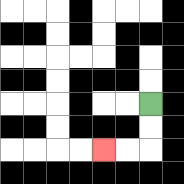{'start': '[6, 4]', 'end': '[4, 6]', 'path_directions': 'D,D,L,L', 'path_coordinates': '[[6, 4], [6, 5], [6, 6], [5, 6], [4, 6]]'}